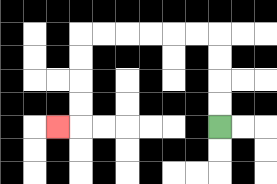{'start': '[9, 5]', 'end': '[2, 5]', 'path_directions': 'U,U,U,U,L,L,L,L,L,L,D,D,D,D,L', 'path_coordinates': '[[9, 5], [9, 4], [9, 3], [9, 2], [9, 1], [8, 1], [7, 1], [6, 1], [5, 1], [4, 1], [3, 1], [3, 2], [3, 3], [3, 4], [3, 5], [2, 5]]'}